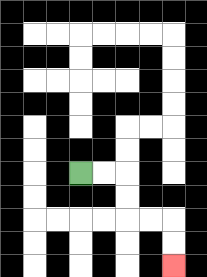{'start': '[3, 7]', 'end': '[7, 11]', 'path_directions': 'R,R,D,D,R,R,D,D', 'path_coordinates': '[[3, 7], [4, 7], [5, 7], [5, 8], [5, 9], [6, 9], [7, 9], [7, 10], [7, 11]]'}